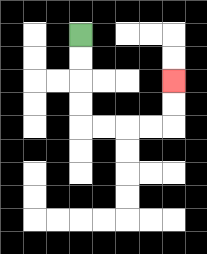{'start': '[3, 1]', 'end': '[7, 3]', 'path_directions': 'D,D,D,D,R,R,R,R,U,U', 'path_coordinates': '[[3, 1], [3, 2], [3, 3], [3, 4], [3, 5], [4, 5], [5, 5], [6, 5], [7, 5], [7, 4], [7, 3]]'}